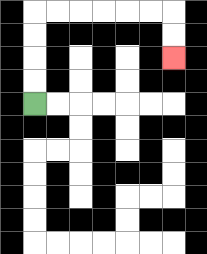{'start': '[1, 4]', 'end': '[7, 2]', 'path_directions': 'U,U,U,U,R,R,R,R,R,R,D,D', 'path_coordinates': '[[1, 4], [1, 3], [1, 2], [1, 1], [1, 0], [2, 0], [3, 0], [4, 0], [5, 0], [6, 0], [7, 0], [7, 1], [7, 2]]'}